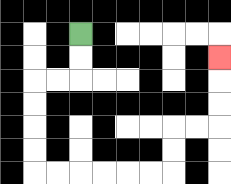{'start': '[3, 1]', 'end': '[9, 2]', 'path_directions': 'D,D,L,L,D,D,D,D,R,R,R,R,R,R,U,U,R,R,U,U,U', 'path_coordinates': '[[3, 1], [3, 2], [3, 3], [2, 3], [1, 3], [1, 4], [1, 5], [1, 6], [1, 7], [2, 7], [3, 7], [4, 7], [5, 7], [6, 7], [7, 7], [7, 6], [7, 5], [8, 5], [9, 5], [9, 4], [9, 3], [9, 2]]'}